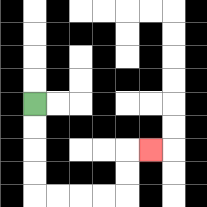{'start': '[1, 4]', 'end': '[6, 6]', 'path_directions': 'D,D,D,D,R,R,R,R,U,U,R', 'path_coordinates': '[[1, 4], [1, 5], [1, 6], [1, 7], [1, 8], [2, 8], [3, 8], [4, 8], [5, 8], [5, 7], [5, 6], [6, 6]]'}